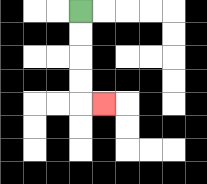{'start': '[3, 0]', 'end': '[4, 4]', 'path_directions': 'D,D,D,D,R', 'path_coordinates': '[[3, 0], [3, 1], [3, 2], [3, 3], [3, 4], [4, 4]]'}